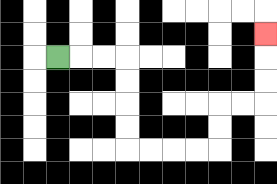{'start': '[2, 2]', 'end': '[11, 1]', 'path_directions': 'R,R,R,D,D,D,D,R,R,R,R,U,U,R,R,U,U,U', 'path_coordinates': '[[2, 2], [3, 2], [4, 2], [5, 2], [5, 3], [5, 4], [5, 5], [5, 6], [6, 6], [7, 6], [8, 6], [9, 6], [9, 5], [9, 4], [10, 4], [11, 4], [11, 3], [11, 2], [11, 1]]'}